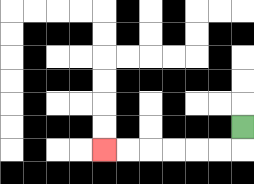{'start': '[10, 5]', 'end': '[4, 6]', 'path_directions': 'D,L,L,L,L,L,L', 'path_coordinates': '[[10, 5], [10, 6], [9, 6], [8, 6], [7, 6], [6, 6], [5, 6], [4, 6]]'}